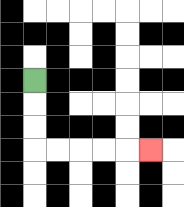{'start': '[1, 3]', 'end': '[6, 6]', 'path_directions': 'D,D,D,R,R,R,R,R', 'path_coordinates': '[[1, 3], [1, 4], [1, 5], [1, 6], [2, 6], [3, 6], [4, 6], [5, 6], [6, 6]]'}